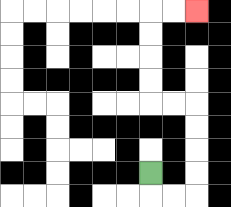{'start': '[6, 7]', 'end': '[8, 0]', 'path_directions': 'D,R,R,U,U,U,U,L,L,U,U,U,U,R,R', 'path_coordinates': '[[6, 7], [6, 8], [7, 8], [8, 8], [8, 7], [8, 6], [8, 5], [8, 4], [7, 4], [6, 4], [6, 3], [6, 2], [6, 1], [6, 0], [7, 0], [8, 0]]'}